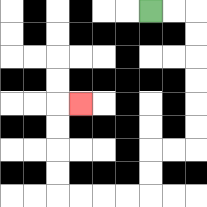{'start': '[6, 0]', 'end': '[3, 4]', 'path_directions': 'R,R,D,D,D,D,D,D,L,L,D,D,L,L,L,L,U,U,U,U,R', 'path_coordinates': '[[6, 0], [7, 0], [8, 0], [8, 1], [8, 2], [8, 3], [8, 4], [8, 5], [8, 6], [7, 6], [6, 6], [6, 7], [6, 8], [5, 8], [4, 8], [3, 8], [2, 8], [2, 7], [2, 6], [2, 5], [2, 4], [3, 4]]'}